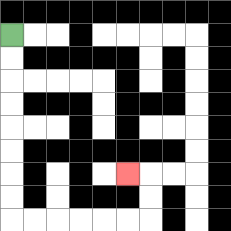{'start': '[0, 1]', 'end': '[5, 7]', 'path_directions': 'D,D,D,D,D,D,D,D,R,R,R,R,R,R,U,U,L', 'path_coordinates': '[[0, 1], [0, 2], [0, 3], [0, 4], [0, 5], [0, 6], [0, 7], [0, 8], [0, 9], [1, 9], [2, 9], [3, 9], [4, 9], [5, 9], [6, 9], [6, 8], [6, 7], [5, 7]]'}